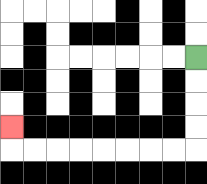{'start': '[8, 2]', 'end': '[0, 5]', 'path_directions': 'D,D,D,D,L,L,L,L,L,L,L,L,U', 'path_coordinates': '[[8, 2], [8, 3], [8, 4], [8, 5], [8, 6], [7, 6], [6, 6], [5, 6], [4, 6], [3, 6], [2, 6], [1, 6], [0, 6], [0, 5]]'}